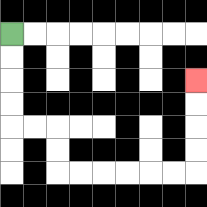{'start': '[0, 1]', 'end': '[8, 3]', 'path_directions': 'D,D,D,D,R,R,D,D,R,R,R,R,R,R,U,U,U,U', 'path_coordinates': '[[0, 1], [0, 2], [0, 3], [0, 4], [0, 5], [1, 5], [2, 5], [2, 6], [2, 7], [3, 7], [4, 7], [5, 7], [6, 7], [7, 7], [8, 7], [8, 6], [8, 5], [8, 4], [8, 3]]'}